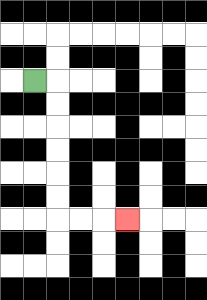{'start': '[1, 3]', 'end': '[5, 9]', 'path_directions': 'R,D,D,D,D,D,D,R,R,R', 'path_coordinates': '[[1, 3], [2, 3], [2, 4], [2, 5], [2, 6], [2, 7], [2, 8], [2, 9], [3, 9], [4, 9], [5, 9]]'}